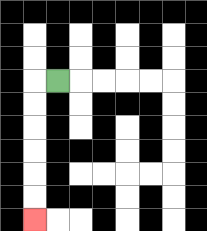{'start': '[2, 3]', 'end': '[1, 9]', 'path_directions': 'L,D,D,D,D,D,D', 'path_coordinates': '[[2, 3], [1, 3], [1, 4], [1, 5], [1, 6], [1, 7], [1, 8], [1, 9]]'}